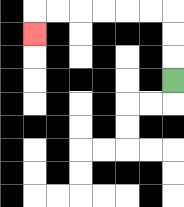{'start': '[7, 3]', 'end': '[1, 1]', 'path_directions': 'U,U,U,L,L,L,L,L,L,D', 'path_coordinates': '[[7, 3], [7, 2], [7, 1], [7, 0], [6, 0], [5, 0], [4, 0], [3, 0], [2, 0], [1, 0], [1, 1]]'}